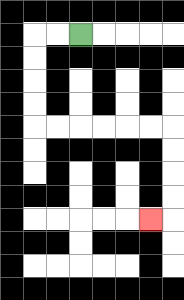{'start': '[3, 1]', 'end': '[6, 9]', 'path_directions': 'L,L,D,D,D,D,R,R,R,R,R,R,D,D,D,D,L', 'path_coordinates': '[[3, 1], [2, 1], [1, 1], [1, 2], [1, 3], [1, 4], [1, 5], [2, 5], [3, 5], [4, 5], [5, 5], [6, 5], [7, 5], [7, 6], [7, 7], [7, 8], [7, 9], [6, 9]]'}